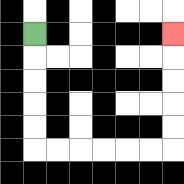{'start': '[1, 1]', 'end': '[7, 1]', 'path_directions': 'D,D,D,D,D,R,R,R,R,R,R,U,U,U,U,U', 'path_coordinates': '[[1, 1], [1, 2], [1, 3], [1, 4], [1, 5], [1, 6], [2, 6], [3, 6], [4, 6], [5, 6], [6, 6], [7, 6], [7, 5], [7, 4], [7, 3], [7, 2], [7, 1]]'}